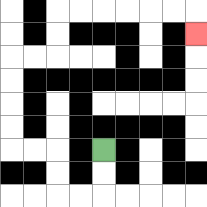{'start': '[4, 6]', 'end': '[8, 1]', 'path_directions': 'D,D,L,L,U,U,L,L,U,U,U,U,R,R,U,U,R,R,R,R,R,R,D', 'path_coordinates': '[[4, 6], [4, 7], [4, 8], [3, 8], [2, 8], [2, 7], [2, 6], [1, 6], [0, 6], [0, 5], [0, 4], [0, 3], [0, 2], [1, 2], [2, 2], [2, 1], [2, 0], [3, 0], [4, 0], [5, 0], [6, 0], [7, 0], [8, 0], [8, 1]]'}